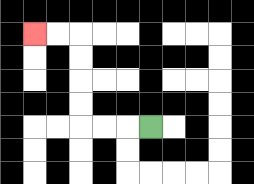{'start': '[6, 5]', 'end': '[1, 1]', 'path_directions': 'L,L,L,U,U,U,U,L,L', 'path_coordinates': '[[6, 5], [5, 5], [4, 5], [3, 5], [3, 4], [3, 3], [3, 2], [3, 1], [2, 1], [1, 1]]'}